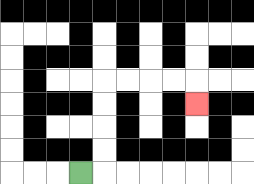{'start': '[3, 7]', 'end': '[8, 4]', 'path_directions': 'R,U,U,U,U,R,R,R,R,D', 'path_coordinates': '[[3, 7], [4, 7], [4, 6], [4, 5], [4, 4], [4, 3], [5, 3], [6, 3], [7, 3], [8, 3], [8, 4]]'}